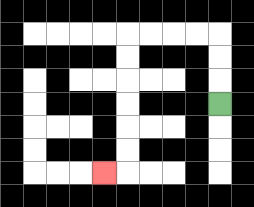{'start': '[9, 4]', 'end': '[4, 7]', 'path_directions': 'U,U,U,L,L,L,L,D,D,D,D,D,D,L', 'path_coordinates': '[[9, 4], [9, 3], [9, 2], [9, 1], [8, 1], [7, 1], [6, 1], [5, 1], [5, 2], [5, 3], [5, 4], [5, 5], [5, 6], [5, 7], [4, 7]]'}